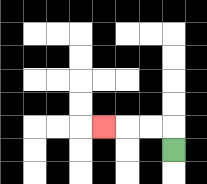{'start': '[7, 6]', 'end': '[4, 5]', 'path_directions': 'U,L,L,L', 'path_coordinates': '[[7, 6], [7, 5], [6, 5], [5, 5], [4, 5]]'}